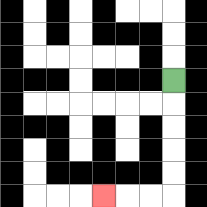{'start': '[7, 3]', 'end': '[4, 8]', 'path_directions': 'D,D,D,D,D,L,L,L', 'path_coordinates': '[[7, 3], [7, 4], [7, 5], [7, 6], [7, 7], [7, 8], [6, 8], [5, 8], [4, 8]]'}